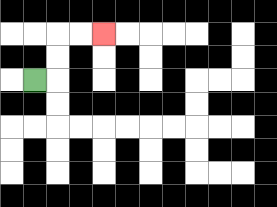{'start': '[1, 3]', 'end': '[4, 1]', 'path_directions': 'R,U,U,R,R', 'path_coordinates': '[[1, 3], [2, 3], [2, 2], [2, 1], [3, 1], [4, 1]]'}